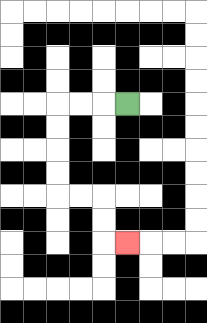{'start': '[5, 4]', 'end': '[5, 10]', 'path_directions': 'L,L,L,D,D,D,D,R,R,D,D,R', 'path_coordinates': '[[5, 4], [4, 4], [3, 4], [2, 4], [2, 5], [2, 6], [2, 7], [2, 8], [3, 8], [4, 8], [4, 9], [4, 10], [5, 10]]'}